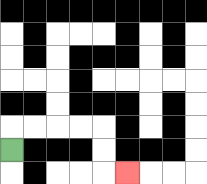{'start': '[0, 6]', 'end': '[5, 7]', 'path_directions': 'U,R,R,R,R,D,D,R', 'path_coordinates': '[[0, 6], [0, 5], [1, 5], [2, 5], [3, 5], [4, 5], [4, 6], [4, 7], [5, 7]]'}